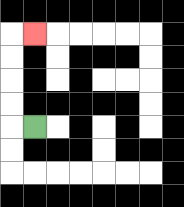{'start': '[1, 5]', 'end': '[1, 1]', 'path_directions': 'L,U,U,U,U,R', 'path_coordinates': '[[1, 5], [0, 5], [0, 4], [0, 3], [0, 2], [0, 1], [1, 1]]'}